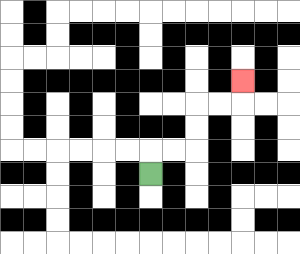{'start': '[6, 7]', 'end': '[10, 3]', 'path_directions': 'U,R,R,U,U,R,R,U', 'path_coordinates': '[[6, 7], [6, 6], [7, 6], [8, 6], [8, 5], [8, 4], [9, 4], [10, 4], [10, 3]]'}